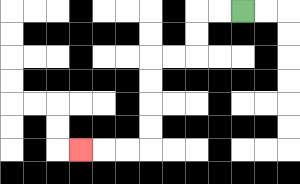{'start': '[10, 0]', 'end': '[3, 6]', 'path_directions': 'L,L,D,D,L,L,D,D,D,D,L,L,L', 'path_coordinates': '[[10, 0], [9, 0], [8, 0], [8, 1], [8, 2], [7, 2], [6, 2], [6, 3], [6, 4], [6, 5], [6, 6], [5, 6], [4, 6], [3, 6]]'}